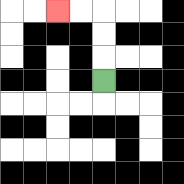{'start': '[4, 3]', 'end': '[2, 0]', 'path_directions': 'U,U,U,L,L', 'path_coordinates': '[[4, 3], [4, 2], [4, 1], [4, 0], [3, 0], [2, 0]]'}